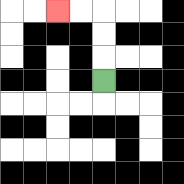{'start': '[4, 3]', 'end': '[2, 0]', 'path_directions': 'U,U,U,L,L', 'path_coordinates': '[[4, 3], [4, 2], [4, 1], [4, 0], [3, 0], [2, 0]]'}